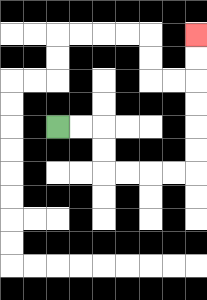{'start': '[2, 5]', 'end': '[8, 1]', 'path_directions': 'R,R,D,D,R,R,R,R,U,U,U,U,U,U', 'path_coordinates': '[[2, 5], [3, 5], [4, 5], [4, 6], [4, 7], [5, 7], [6, 7], [7, 7], [8, 7], [8, 6], [8, 5], [8, 4], [8, 3], [8, 2], [8, 1]]'}